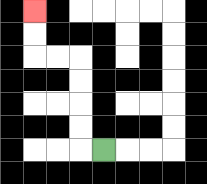{'start': '[4, 6]', 'end': '[1, 0]', 'path_directions': 'L,U,U,U,U,L,L,U,U', 'path_coordinates': '[[4, 6], [3, 6], [3, 5], [3, 4], [3, 3], [3, 2], [2, 2], [1, 2], [1, 1], [1, 0]]'}